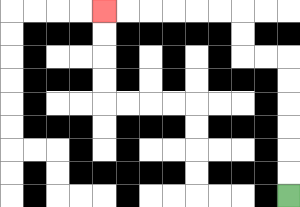{'start': '[12, 8]', 'end': '[4, 0]', 'path_directions': 'U,U,U,U,U,U,L,L,U,U,L,L,L,L,L,L', 'path_coordinates': '[[12, 8], [12, 7], [12, 6], [12, 5], [12, 4], [12, 3], [12, 2], [11, 2], [10, 2], [10, 1], [10, 0], [9, 0], [8, 0], [7, 0], [6, 0], [5, 0], [4, 0]]'}